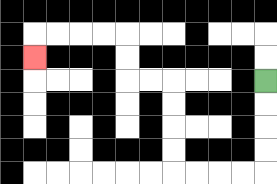{'start': '[11, 3]', 'end': '[1, 2]', 'path_directions': 'D,D,D,D,L,L,L,L,U,U,U,U,L,L,U,U,L,L,L,L,D', 'path_coordinates': '[[11, 3], [11, 4], [11, 5], [11, 6], [11, 7], [10, 7], [9, 7], [8, 7], [7, 7], [7, 6], [7, 5], [7, 4], [7, 3], [6, 3], [5, 3], [5, 2], [5, 1], [4, 1], [3, 1], [2, 1], [1, 1], [1, 2]]'}